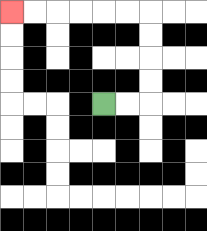{'start': '[4, 4]', 'end': '[0, 0]', 'path_directions': 'R,R,U,U,U,U,L,L,L,L,L,L', 'path_coordinates': '[[4, 4], [5, 4], [6, 4], [6, 3], [6, 2], [6, 1], [6, 0], [5, 0], [4, 0], [3, 0], [2, 0], [1, 0], [0, 0]]'}